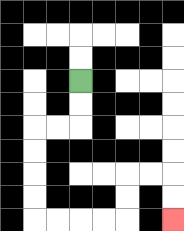{'start': '[3, 3]', 'end': '[7, 9]', 'path_directions': 'D,D,L,L,D,D,D,D,R,R,R,R,U,U,R,R,D,D', 'path_coordinates': '[[3, 3], [3, 4], [3, 5], [2, 5], [1, 5], [1, 6], [1, 7], [1, 8], [1, 9], [2, 9], [3, 9], [4, 9], [5, 9], [5, 8], [5, 7], [6, 7], [7, 7], [7, 8], [7, 9]]'}